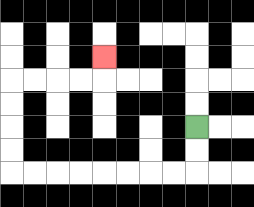{'start': '[8, 5]', 'end': '[4, 2]', 'path_directions': 'D,D,L,L,L,L,L,L,L,L,U,U,U,U,R,R,R,R,U', 'path_coordinates': '[[8, 5], [8, 6], [8, 7], [7, 7], [6, 7], [5, 7], [4, 7], [3, 7], [2, 7], [1, 7], [0, 7], [0, 6], [0, 5], [0, 4], [0, 3], [1, 3], [2, 3], [3, 3], [4, 3], [4, 2]]'}